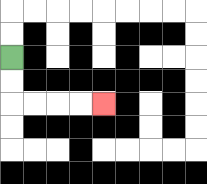{'start': '[0, 2]', 'end': '[4, 4]', 'path_directions': 'D,D,R,R,R,R', 'path_coordinates': '[[0, 2], [0, 3], [0, 4], [1, 4], [2, 4], [3, 4], [4, 4]]'}